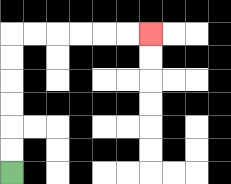{'start': '[0, 7]', 'end': '[6, 1]', 'path_directions': 'U,U,U,U,U,U,R,R,R,R,R,R', 'path_coordinates': '[[0, 7], [0, 6], [0, 5], [0, 4], [0, 3], [0, 2], [0, 1], [1, 1], [2, 1], [3, 1], [4, 1], [5, 1], [6, 1]]'}